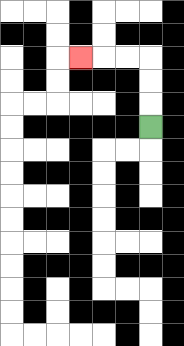{'start': '[6, 5]', 'end': '[3, 2]', 'path_directions': 'U,U,U,L,L,L', 'path_coordinates': '[[6, 5], [6, 4], [6, 3], [6, 2], [5, 2], [4, 2], [3, 2]]'}